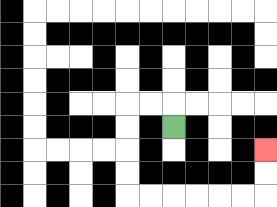{'start': '[7, 5]', 'end': '[11, 6]', 'path_directions': 'U,L,L,D,D,D,D,R,R,R,R,R,R,U,U', 'path_coordinates': '[[7, 5], [7, 4], [6, 4], [5, 4], [5, 5], [5, 6], [5, 7], [5, 8], [6, 8], [7, 8], [8, 8], [9, 8], [10, 8], [11, 8], [11, 7], [11, 6]]'}